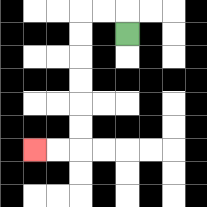{'start': '[5, 1]', 'end': '[1, 6]', 'path_directions': 'U,L,L,D,D,D,D,D,D,L,L', 'path_coordinates': '[[5, 1], [5, 0], [4, 0], [3, 0], [3, 1], [3, 2], [3, 3], [3, 4], [3, 5], [3, 6], [2, 6], [1, 6]]'}